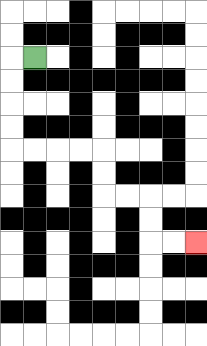{'start': '[1, 2]', 'end': '[8, 10]', 'path_directions': 'L,D,D,D,D,R,R,R,R,D,D,R,R,D,D,R,R', 'path_coordinates': '[[1, 2], [0, 2], [0, 3], [0, 4], [0, 5], [0, 6], [1, 6], [2, 6], [3, 6], [4, 6], [4, 7], [4, 8], [5, 8], [6, 8], [6, 9], [6, 10], [7, 10], [8, 10]]'}